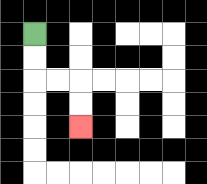{'start': '[1, 1]', 'end': '[3, 5]', 'path_directions': 'D,D,R,R,D,D', 'path_coordinates': '[[1, 1], [1, 2], [1, 3], [2, 3], [3, 3], [3, 4], [3, 5]]'}